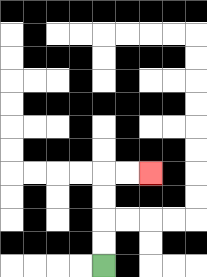{'start': '[4, 11]', 'end': '[6, 7]', 'path_directions': 'U,U,U,U,R,R', 'path_coordinates': '[[4, 11], [4, 10], [4, 9], [4, 8], [4, 7], [5, 7], [6, 7]]'}